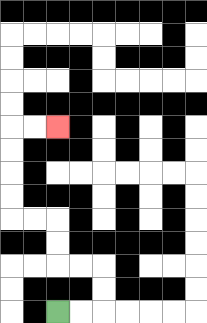{'start': '[2, 13]', 'end': '[2, 5]', 'path_directions': 'R,R,U,U,L,L,U,U,L,L,U,U,U,U,R,R', 'path_coordinates': '[[2, 13], [3, 13], [4, 13], [4, 12], [4, 11], [3, 11], [2, 11], [2, 10], [2, 9], [1, 9], [0, 9], [0, 8], [0, 7], [0, 6], [0, 5], [1, 5], [2, 5]]'}